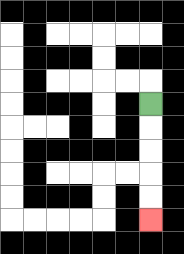{'start': '[6, 4]', 'end': '[6, 9]', 'path_directions': 'D,D,D,D,D', 'path_coordinates': '[[6, 4], [6, 5], [6, 6], [6, 7], [6, 8], [6, 9]]'}